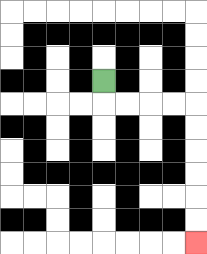{'start': '[4, 3]', 'end': '[8, 10]', 'path_directions': 'D,R,R,R,R,D,D,D,D,D,D', 'path_coordinates': '[[4, 3], [4, 4], [5, 4], [6, 4], [7, 4], [8, 4], [8, 5], [8, 6], [8, 7], [8, 8], [8, 9], [8, 10]]'}